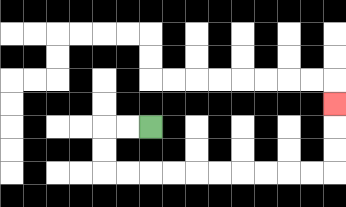{'start': '[6, 5]', 'end': '[14, 4]', 'path_directions': 'L,L,D,D,R,R,R,R,R,R,R,R,R,R,U,U,U', 'path_coordinates': '[[6, 5], [5, 5], [4, 5], [4, 6], [4, 7], [5, 7], [6, 7], [7, 7], [8, 7], [9, 7], [10, 7], [11, 7], [12, 7], [13, 7], [14, 7], [14, 6], [14, 5], [14, 4]]'}